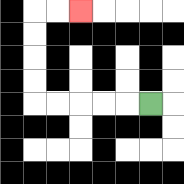{'start': '[6, 4]', 'end': '[3, 0]', 'path_directions': 'L,L,L,L,L,U,U,U,U,R,R', 'path_coordinates': '[[6, 4], [5, 4], [4, 4], [3, 4], [2, 4], [1, 4], [1, 3], [1, 2], [1, 1], [1, 0], [2, 0], [3, 0]]'}